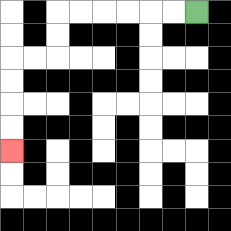{'start': '[8, 0]', 'end': '[0, 6]', 'path_directions': 'L,L,L,L,L,L,D,D,L,L,D,D,D,D', 'path_coordinates': '[[8, 0], [7, 0], [6, 0], [5, 0], [4, 0], [3, 0], [2, 0], [2, 1], [2, 2], [1, 2], [0, 2], [0, 3], [0, 4], [0, 5], [0, 6]]'}